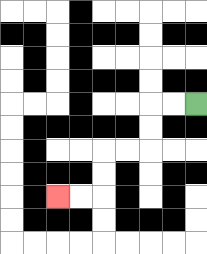{'start': '[8, 4]', 'end': '[2, 8]', 'path_directions': 'L,L,D,D,L,L,D,D,L,L', 'path_coordinates': '[[8, 4], [7, 4], [6, 4], [6, 5], [6, 6], [5, 6], [4, 6], [4, 7], [4, 8], [3, 8], [2, 8]]'}